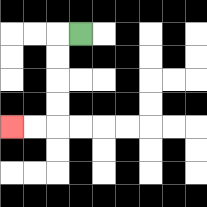{'start': '[3, 1]', 'end': '[0, 5]', 'path_directions': 'L,D,D,D,D,L,L', 'path_coordinates': '[[3, 1], [2, 1], [2, 2], [2, 3], [2, 4], [2, 5], [1, 5], [0, 5]]'}